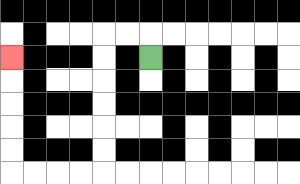{'start': '[6, 2]', 'end': '[0, 2]', 'path_directions': 'U,L,L,D,D,D,D,D,D,L,L,L,L,U,U,U,U,U', 'path_coordinates': '[[6, 2], [6, 1], [5, 1], [4, 1], [4, 2], [4, 3], [4, 4], [4, 5], [4, 6], [4, 7], [3, 7], [2, 7], [1, 7], [0, 7], [0, 6], [0, 5], [0, 4], [0, 3], [0, 2]]'}